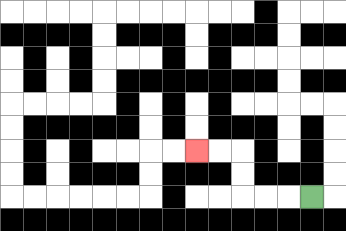{'start': '[13, 8]', 'end': '[8, 6]', 'path_directions': 'L,L,L,U,U,L,L', 'path_coordinates': '[[13, 8], [12, 8], [11, 8], [10, 8], [10, 7], [10, 6], [9, 6], [8, 6]]'}